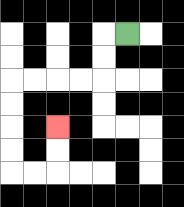{'start': '[5, 1]', 'end': '[2, 5]', 'path_directions': 'L,D,D,L,L,L,L,D,D,D,D,R,R,U,U', 'path_coordinates': '[[5, 1], [4, 1], [4, 2], [4, 3], [3, 3], [2, 3], [1, 3], [0, 3], [0, 4], [0, 5], [0, 6], [0, 7], [1, 7], [2, 7], [2, 6], [2, 5]]'}